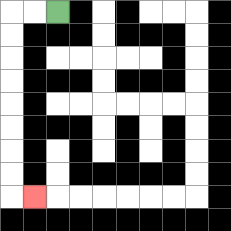{'start': '[2, 0]', 'end': '[1, 8]', 'path_directions': 'L,L,D,D,D,D,D,D,D,D,R', 'path_coordinates': '[[2, 0], [1, 0], [0, 0], [0, 1], [0, 2], [0, 3], [0, 4], [0, 5], [0, 6], [0, 7], [0, 8], [1, 8]]'}